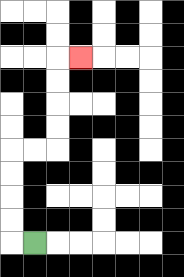{'start': '[1, 10]', 'end': '[3, 2]', 'path_directions': 'L,U,U,U,U,R,R,U,U,U,U,R', 'path_coordinates': '[[1, 10], [0, 10], [0, 9], [0, 8], [0, 7], [0, 6], [1, 6], [2, 6], [2, 5], [2, 4], [2, 3], [2, 2], [3, 2]]'}